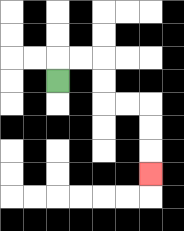{'start': '[2, 3]', 'end': '[6, 7]', 'path_directions': 'U,R,R,D,D,R,R,D,D,D', 'path_coordinates': '[[2, 3], [2, 2], [3, 2], [4, 2], [4, 3], [4, 4], [5, 4], [6, 4], [6, 5], [6, 6], [6, 7]]'}